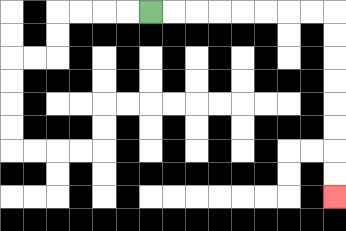{'start': '[6, 0]', 'end': '[14, 8]', 'path_directions': 'R,R,R,R,R,R,R,R,D,D,D,D,D,D,D,D', 'path_coordinates': '[[6, 0], [7, 0], [8, 0], [9, 0], [10, 0], [11, 0], [12, 0], [13, 0], [14, 0], [14, 1], [14, 2], [14, 3], [14, 4], [14, 5], [14, 6], [14, 7], [14, 8]]'}